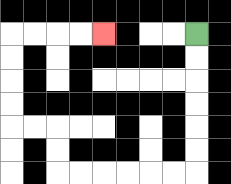{'start': '[8, 1]', 'end': '[4, 1]', 'path_directions': 'D,D,D,D,D,D,L,L,L,L,L,L,U,U,L,L,U,U,U,U,R,R,R,R', 'path_coordinates': '[[8, 1], [8, 2], [8, 3], [8, 4], [8, 5], [8, 6], [8, 7], [7, 7], [6, 7], [5, 7], [4, 7], [3, 7], [2, 7], [2, 6], [2, 5], [1, 5], [0, 5], [0, 4], [0, 3], [0, 2], [0, 1], [1, 1], [2, 1], [3, 1], [4, 1]]'}